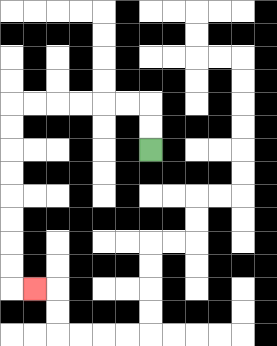{'start': '[6, 6]', 'end': '[1, 12]', 'path_directions': 'U,U,L,L,L,L,L,L,D,D,D,D,D,D,D,D,R', 'path_coordinates': '[[6, 6], [6, 5], [6, 4], [5, 4], [4, 4], [3, 4], [2, 4], [1, 4], [0, 4], [0, 5], [0, 6], [0, 7], [0, 8], [0, 9], [0, 10], [0, 11], [0, 12], [1, 12]]'}